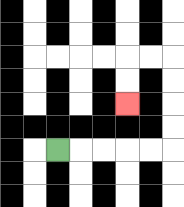{'start': '[2, 6]', 'end': '[5, 4]', 'path_directions': 'R,R,R,R,R,U,U,U,U,L,L,D,D', 'path_coordinates': '[[2, 6], [3, 6], [4, 6], [5, 6], [6, 6], [7, 6], [7, 5], [7, 4], [7, 3], [7, 2], [6, 2], [5, 2], [5, 3], [5, 4]]'}